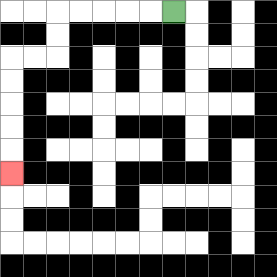{'start': '[7, 0]', 'end': '[0, 7]', 'path_directions': 'L,L,L,L,L,D,D,L,L,D,D,D,D,D', 'path_coordinates': '[[7, 0], [6, 0], [5, 0], [4, 0], [3, 0], [2, 0], [2, 1], [2, 2], [1, 2], [0, 2], [0, 3], [0, 4], [0, 5], [0, 6], [0, 7]]'}